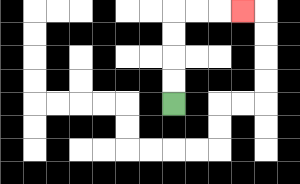{'start': '[7, 4]', 'end': '[10, 0]', 'path_directions': 'U,U,U,U,R,R,R', 'path_coordinates': '[[7, 4], [7, 3], [7, 2], [7, 1], [7, 0], [8, 0], [9, 0], [10, 0]]'}